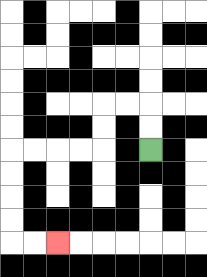{'start': '[6, 6]', 'end': '[2, 10]', 'path_directions': 'U,U,L,L,D,D,L,L,L,L,D,D,D,D,R,R', 'path_coordinates': '[[6, 6], [6, 5], [6, 4], [5, 4], [4, 4], [4, 5], [4, 6], [3, 6], [2, 6], [1, 6], [0, 6], [0, 7], [0, 8], [0, 9], [0, 10], [1, 10], [2, 10]]'}